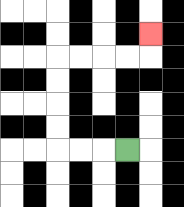{'start': '[5, 6]', 'end': '[6, 1]', 'path_directions': 'L,L,L,U,U,U,U,R,R,R,R,U', 'path_coordinates': '[[5, 6], [4, 6], [3, 6], [2, 6], [2, 5], [2, 4], [2, 3], [2, 2], [3, 2], [4, 2], [5, 2], [6, 2], [6, 1]]'}